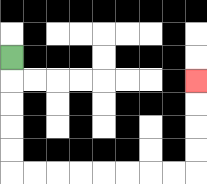{'start': '[0, 2]', 'end': '[8, 3]', 'path_directions': 'D,D,D,D,D,R,R,R,R,R,R,R,R,U,U,U,U', 'path_coordinates': '[[0, 2], [0, 3], [0, 4], [0, 5], [0, 6], [0, 7], [1, 7], [2, 7], [3, 7], [4, 7], [5, 7], [6, 7], [7, 7], [8, 7], [8, 6], [8, 5], [8, 4], [8, 3]]'}